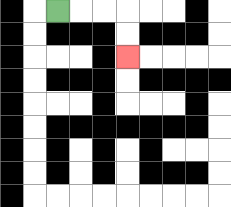{'start': '[2, 0]', 'end': '[5, 2]', 'path_directions': 'R,R,R,D,D', 'path_coordinates': '[[2, 0], [3, 0], [4, 0], [5, 0], [5, 1], [5, 2]]'}